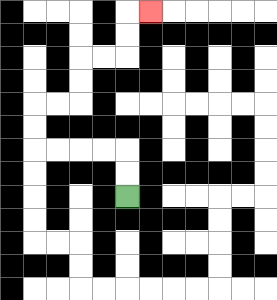{'start': '[5, 8]', 'end': '[6, 0]', 'path_directions': 'U,U,L,L,L,L,U,U,R,R,U,U,R,R,U,U,R', 'path_coordinates': '[[5, 8], [5, 7], [5, 6], [4, 6], [3, 6], [2, 6], [1, 6], [1, 5], [1, 4], [2, 4], [3, 4], [3, 3], [3, 2], [4, 2], [5, 2], [5, 1], [5, 0], [6, 0]]'}